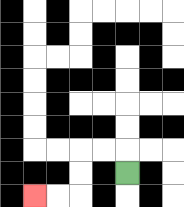{'start': '[5, 7]', 'end': '[1, 8]', 'path_directions': 'U,L,L,D,D,L,L', 'path_coordinates': '[[5, 7], [5, 6], [4, 6], [3, 6], [3, 7], [3, 8], [2, 8], [1, 8]]'}